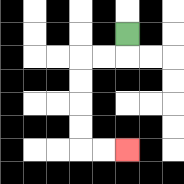{'start': '[5, 1]', 'end': '[5, 6]', 'path_directions': 'D,L,L,D,D,D,D,R,R', 'path_coordinates': '[[5, 1], [5, 2], [4, 2], [3, 2], [3, 3], [3, 4], [3, 5], [3, 6], [4, 6], [5, 6]]'}